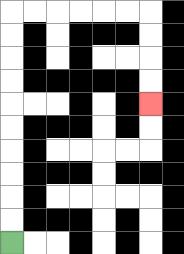{'start': '[0, 10]', 'end': '[6, 4]', 'path_directions': 'U,U,U,U,U,U,U,U,U,U,R,R,R,R,R,R,D,D,D,D', 'path_coordinates': '[[0, 10], [0, 9], [0, 8], [0, 7], [0, 6], [0, 5], [0, 4], [0, 3], [0, 2], [0, 1], [0, 0], [1, 0], [2, 0], [3, 0], [4, 0], [5, 0], [6, 0], [6, 1], [6, 2], [6, 3], [6, 4]]'}